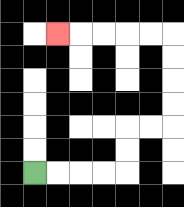{'start': '[1, 7]', 'end': '[2, 1]', 'path_directions': 'R,R,R,R,U,U,R,R,U,U,U,U,L,L,L,L,L', 'path_coordinates': '[[1, 7], [2, 7], [3, 7], [4, 7], [5, 7], [5, 6], [5, 5], [6, 5], [7, 5], [7, 4], [7, 3], [7, 2], [7, 1], [6, 1], [5, 1], [4, 1], [3, 1], [2, 1]]'}